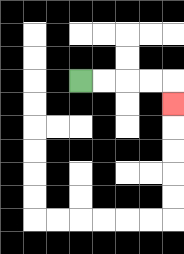{'start': '[3, 3]', 'end': '[7, 4]', 'path_directions': 'R,R,R,R,D', 'path_coordinates': '[[3, 3], [4, 3], [5, 3], [6, 3], [7, 3], [7, 4]]'}